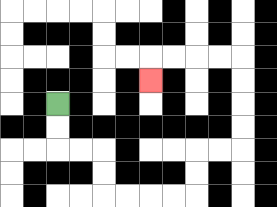{'start': '[2, 4]', 'end': '[6, 3]', 'path_directions': 'D,D,R,R,D,D,R,R,R,R,U,U,R,R,U,U,U,U,L,L,L,L,D', 'path_coordinates': '[[2, 4], [2, 5], [2, 6], [3, 6], [4, 6], [4, 7], [4, 8], [5, 8], [6, 8], [7, 8], [8, 8], [8, 7], [8, 6], [9, 6], [10, 6], [10, 5], [10, 4], [10, 3], [10, 2], [9, 2], [8, 2], [7, 2], [6, 2], [6, 3]]'}